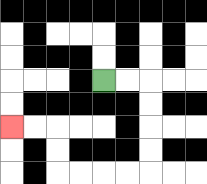{'start': '[4, 3]', 'end': '[0, 5]', 'path_directions': 'R,R,D,D,D,D,L,L,L,L,U,U,L,L', 'path_coordinates': '[[4, 3], [5, 3], [6, 3], [6, 4], [6, 5], [6, 6], [6, 7], [5, 7], [4, 7], [3, 7], [2, 7], [2, 6], [2, 5], [1, 5], [0, 5]]'}